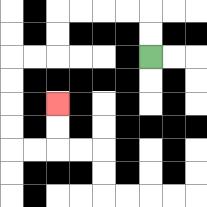{'start': '[6, 2]', 'end': '[2, 4]', 'path_directions': 'U,U,L,L,L,L,D,D,L,L,D,D,D,D,R,R,U,U', 'path_coordinates': '[[6, 2], [6, 1], [6, 0], [5, 0], [4, 0], [3, 0], [2, 0], [2, 1], [2, 2], [1, 2], [0, 2], [0, 3], [0, 4], [0, 5], [0, 6], [1, 6], [2, 6], [2, 5], [2, 4]]'}